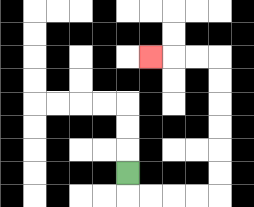{'start': '[5, 7]', 'end': '[6, 2]', 'path_directions': 'D,R,R,R,R,U,U,U,U,U,U,L,L,L', 'path_coordinates': '[[5, 7], [5, 8], [6, 8], [7, 8], [8, 8], [9, 8], [9, 7], [9, 6], [9, 5], [9, 4], [9, 3], [9, 2], [8, 2], [7, 2], [6, 2]]'}